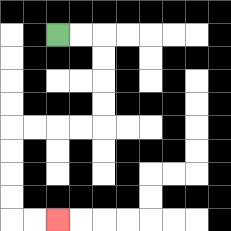{'start': '[2, 1]', 'end': '[2, 9]', 'path_directions': 'R,R,D,D,D,D,L,L,L,L,D,D,D,D,R,R', 'path_coordinates': '[[2, 1], [3, 1], [4, 1], [4, 2], [4, 3], [4, 4], [4, 5], [3, 5], [2, 5], [1, 5], [0, 5], [0, 6], [0, 7], [0, 8], [0, 9], [1, 9], [2, 9]]'}